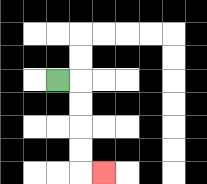{'start': '[2, 3]', 'end': '[4, 7]', 'path_directions': 'R,D,D,D,D,R', 'path_coordinates': '[[2, 3], [3, 3], [3, 4], [3, 5], [3, 6], [3, 7], [4, 7]]'}